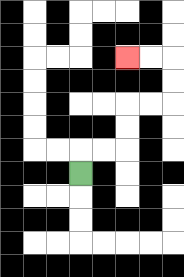{'start': '[3, 7]', 'end': '[5, 2]', 'path_directions': 'U,R,R,U,U,R,R,U,U,L,L', 'path_coordinates': '[[3, 7], [3, 6], [4, 6], [5, 6], [5, 5], [5, 4], [6, 4], [7, 4], [7, 3], [7, 2], [6, 2], [5, 2]]'}